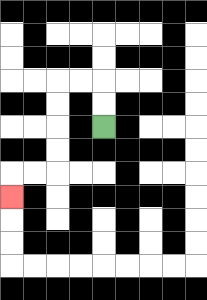{'start': '[4, 5]', 'end': '[0, 8]', 'path_directions': 'U,U,L,L,D,D,D,D,L,L,D', 'path_coordinates': '[[4, 5], [4, 4], [4, 3], [3, 3], [2, 3], [2, 4], [2, 5], [2, 6], [2, 7], [1, 7], [0, 7], [0, 8]]'}